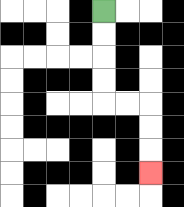{'start': '[4, 0]', 'end': '[6, 7]', 'path_directions': 'D,D,D,D,R,R,D,D,D', 'path_coordinates': '[[4, 0], [4, 1], [4, 2], [4, 3], [4, 4], [5, 4], [6, 4], [6, 5], [6, 6], [6, 7]]'}